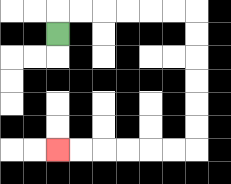{'start': '[2, 1]', 'end': '[2, 6]', 'path_directions': 'U,R,R,R,R,R,R,D,D,D,D,D,D,L,L,L,L,L,L', 'path_coordinates': '[[2, 1], [2, 0], [3, 0], [4, 0], [5, 0], [6, 0], [7, 0], [8, 0], [8, 1], [8, 2], [8, 3], [8, 4], [8, 5], [8, 6], [7, 6], [6, 6], [5, 6], [4, 6], [3, 6], [2, 6]]'}